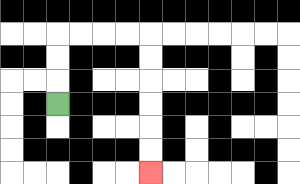{'start': '[2, 4]', 'end': '[6, 7]', 'path_directions': 'U,U,U,R,R,R,R,D,D,D,D,D,D', 'path_coordinates': '[[2, 4], [2, 3], [2, 2], [2, 1], [3, 1], [4, 1], [5, 1], [6, 1], [6, 2], [6, 3], [6, 4], [6, 5], [6, 6], [6, 7]]'}